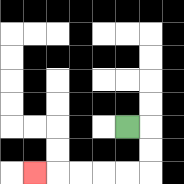{'start': '[5, 5]', 'end': '[1, 7]', 'path_directions': 'R,D,D,L,L,L,L,L', 'path_coordinates': '[[5, 5], [6, 5], [6, 6], [6, 7], [5, 7], [4, 7], [3, 7], [2, 7], [1, 7]]'}